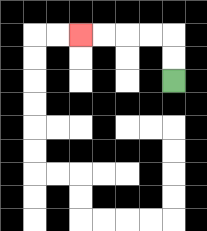{'start': '[7, 3]', 'end': '[3, 1]', 'path_directions': 'U,U,L,L,L,L', 'path_coordinates': '[[7, 3], [7, 2], [7, 1], [6, 1], [5, 1], [4, 1], [3, 1]]'}